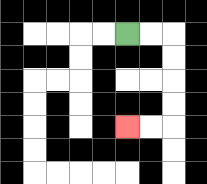{'start': '[5, 1]', 'end': '[5, 5]', 'path_directions': 'R,R,D,D,D,D,L,L', 'path_coordinates': '[[5, 1], [6, 1], [7, 1], [7, 2], [7, 3], [7, 4], [7, 5], [6, 5], [5, 5]]'}